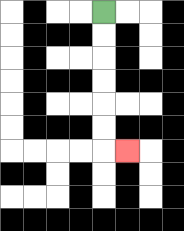{'start': '[4, 0]', 'end': '[5, 6]', 'path_directions': 'D,D,D,D,D,D,R', 'path_coordinates': '[[4, 0], [4, 1], [4, 2], [4, 3], [4, 4], [4, 5], [4, 6], [5, 6]]'}